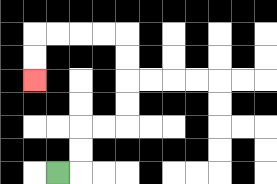{'start': '[2, 7]', 'end': '[1, 3]', 'path_directions': 'R,U,U,R,R,U,U,U,U,L,L,L,L,D,D', 'path_coordinates': '[[2, 7], [3, 7], [3, 6], [3, 5], [4, 5], [5, 5], [5, 4], [5, 3], [5, 2], [5, 1], [4, 1], [3, 1], [2, 1], [1, 1], [1, 2], [1, 3]]'}